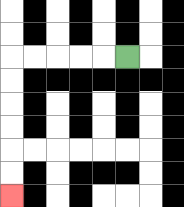{'start': '[5, 2]', 'end': '[0, 8]', 'path_directions': 'L,L,L,L,L,D,D,D,D,D,D', 'path_coordinates': '[[5, 2], [4, 2], [3, 2], [2, 2], [1, 2], [0, 2], [0, 3], [0, 4], [0, 5], [0, 6], [0, 7], [0, 8]]'}